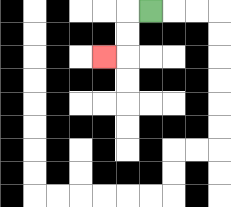{'start': '[6, 0]', 'end': '[4, 2]', 'path_directions': 'L,D,D,L', 'path_coordinates': '[[6, 0], [5, 0], [5, 1], [5, 2], [4, 2]]'}